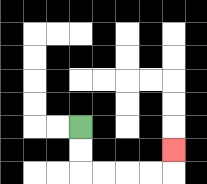{'start': '[3, 5]', 'end': '[7, 6]', 'path_directions': 'D,D,R,R,R,R,U', 'path_coordinates': '[[3, 5], [3, 6], [3, 7], [4, 7], [5, 7], [6, 7], [7, 7], [7, 6]]'}